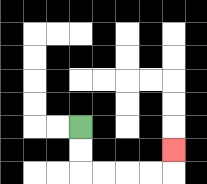{'start': '[3, 5]', 'end': '[7, 6]', 'path_directions': 'D,D,R,R,R,R,U', 'path_coordinates': '[[3, 5], [3, 6], [3, 7], [4, 7], [5, 7], [6, 7], [7, 7], [7, 6]]'}